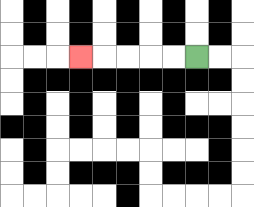{'start': '[8, 2]', 'end': '[3, 2]', 'path_directions': 'L,L,L,L,L', 'path_coordinates': '[[8, 2], [7, 2], [6, 2], [5, 2], [4, 2], [3, 2]]'}